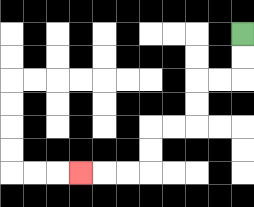{'start': '[10, 1]', 'end': '[3, 7]', 'path_directions': 'D,D,L,L,D,D,L,L,D,D,L,L,L', 'path_coordinates': '[[10, 1], [10, 2], [10, 3], [9, 3], [8, 3], [8, 4], [8, 5], [7, 5], [6, 5], [6, 6], [6, 7], [5, 7], [4, 7], [3, 7]]'}